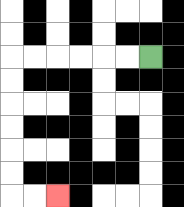{'start': '[6, 2]', 'end': '[2, 8]', 'path_directions': 'L,L,L,L,L,L,D,D,D,D,D,D,R,R', 'path_coordinates': '[[6, 2], [5, 2], [4, 2], [3, 2], [2, 2], [1, 2], [0, 2], [0, 3], [0, 4], [0, 5], [0, 6], [0, 7], [0, 8], [1, 8], [2, 8]]'}